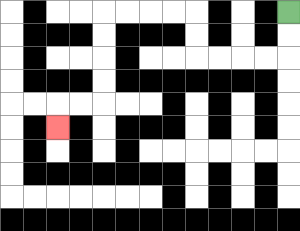{'start': '[12, 0]', 'end': '[2, 5]', 'path_directions': 'D,D,L,L,L,L,U,U,L,L,L,L,D,D,D,D,L,L,D', 'path_coordinates': '[[12, 0], [12, 1], [12, 2], [11, 2], [10, 2], [9, 2], [8, 2], [8, 1], [8, 0], [7, 0], [6, 0], [5, 0], [4, 0], [4, 1], [4, 2], [4, 3], [4, 4], [3, 4], [2, 4], [2, 5]]'}